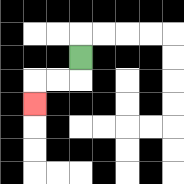{'start': '[3, 2]', 'end': '[1, 4]', 'path_directions': 'D,L,L,D', 'path_coordinates': '[[3, 2], [3, 3], [2, 3], [1, 3], [1, 4]]'}